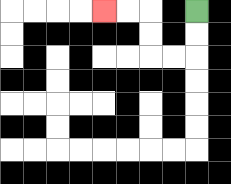{'start': '[8, 0]', 'end': '[4, 0]', 'path_directions': 'D,D,L,L,U,U,L,L', 'path_coordinates': '[[8, 0], [8, 1], [8, 2], [7, 2], [6, 2], [6, 1], [6, 0], [5, 0], [4, 0]]'}